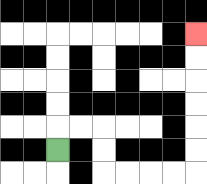{'start': '[2, 6]', 'end': '[8, 1]', 'path_directions': 'U,R,R,D,D,R,R,R,R,U,U,U,U,U,U', 'path_coordinates': '[[2, 6], [2, 5], [3, 5], [4, 5], [4, 6], [4, 7], [5, 7], [6, 7], [7, 7], [8, 7], [8, 6], [8, 5], [8, 4], [8, 3], [8, 2], [8, 1]]'}